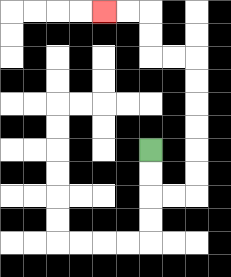{'start': '[6, 6]', 'end': '[4, 0]', 'path_directions': 'D,D,R,R,U,U,U,U,U,U,L,L,U,U,L,L', 'path_coordinates': '[[6, 6], [6, 7], [6, 8], [7, 8], [8, 8], [8, 7], [8, 6], [8, 5], [8, 4], [8, 3], [8, 2], [7, 2], [6, 2], [6, 1], [6, 0], [5, 0], [4, 0]]'}